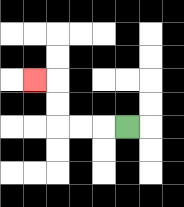{'start': '[5, 5]', 'end': '[1, 3]', 'path_directions': 'L,L,L,U,U,L', 'path_coordinates': '[[5, 5], [4, 5], [3, 5], [2, 5], [2, 4], [2, 3], [1, 3]]'}